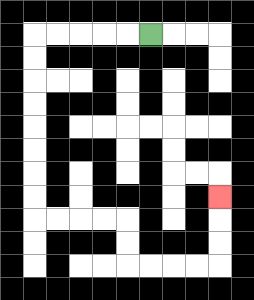{'start': '[6, 1]', 'end': '[9, 8]', 'path_directions': 'L,L,L,L,L,D,D,D,D,D,D,D,D,R,R,R,R,D,D,R,R,R,R,U,U,U', 'path_coordinates': '[[6, 1], [5, 1], [4, 1], [3, 1], [2, 1], [1, 1], [1, 2], [1, 3], [1, 4], [1, 5], [1, 6], [1, 7], [1, 8], [1, 9], [2, 9], [3, 9], [4, 9], [5, 9], [5, 10], [5, 11], [6, 11], [7, 11], [8, 11], [9, 11], [9, 10], [9, 9], [9, 8]]'}